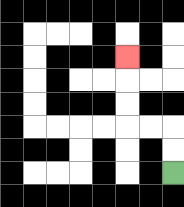{'start': '[7, 7]', 'end': '[5, 2]', 'path_directions': 'U,U,L,L,U,U,U', 'path_coordinates': '[[7, 7], [7, 6], [7, 5], [6, 5], [5, 5], [5, 4], [5, 3], [5, 2]]'}